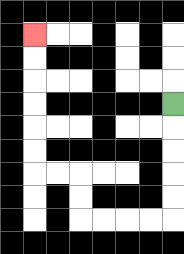{'start': '[7, 4]', 'end': '[1, 1]', 'path_directions': 'D,D,D,D,D,L,L,L,L,U,U,L,L,U,U,U,U,U,U', 'path_coordinates': '[[7, 4], [7, 5], [7, 6], [7, 7], [7, 8], [7, 9], [6, 9], [5, 9], [4, 9], [3, 9], [3, 8], [3, 7], [2, 7], [1, 7], [1, 6], [1, 5], [1, 4], [1, 3], [1, 2], [1, 1]]'}